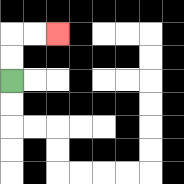{'start': '[0, 3]', 'end': '[2, 1]', 'path_directions': 'U,U,R,R', 'path_coordinates': '[[0, 3], [0, 2], [0, 1], [1, 1], [2, 1]]'}